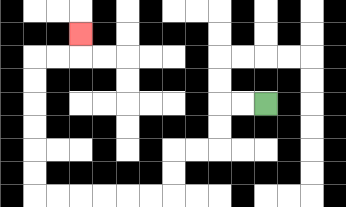{'start': '[11, 4]', 'end': '[3, 1]', 'path_directions': 'L,L,D,D,L,L,D,D,L,L,L,L,L,L,U,U,U,U,U,U,R,R,U', 'path_coordinates': '[[11, 4], [10, 4], [9, 4], [9, 5], [9, 6], [8, 6], [7, 6], [7, 7], [7, 8], [6, 8], [5, 8], [4, 8], [3, 8], [2, 8], [1, 8], [1, 7], [1, 6], [1, 5], [1, 4], [1, 3], [1, 2], [2, 2], [3, 2], [3, 1]]'}